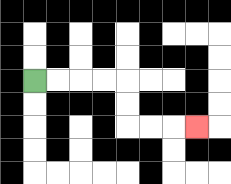{'start': '[1, 3]', 'end': '[8, 5]', 'path_directions': 'R,R,R,R,D,D,R,R,R', 'path_coordinates': '[[1, 3], [2, 3], [3, 3], [4, 3], [5, 3], [5, 4], [5, 5], [6, 5], [7, 5], [8, 5]]'}